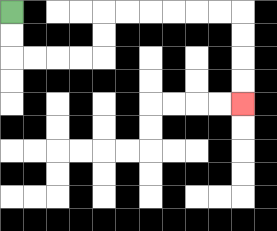{'start': '[0, 0]', 'end': '[10, 4]', 'path_directions': 'D,D,R,R,R,R,U,U,R,R,R,R,R,R,D,D,D,D', 'path_coordinates': '[[0, 0], [0, 1], [0, 2], [1, 2], [2, 2], [3, 2], [4, 2], [4, 1], [4, 0], [5, 0], [6, 0], [7, 0], [8, 0], [9, 0], [10, 0], [10, 1], [10, 2], [10, 3], [10, 4]]'}